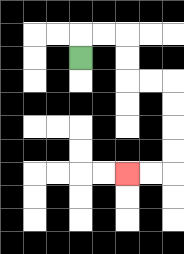{'start': '[3, 2]', 'end': '[5, 7]', 'path_directions': 'U,R,R,D,D,R,R,D,D,D,D,L,L', 'path_coordinates': '[[3, 2], [3, 1], [4, 1], [5, 1], [5, 2], [5, 3], [6, 3], [7, 3], [7, 4], [7, 5], [7, 6], [7, 7], [6, 7], [5, 7]]'}